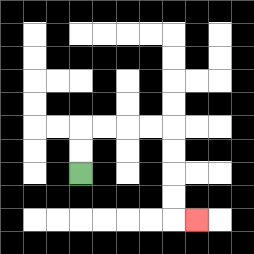{'start': '[3, 7]', 'end': '[8, 9]', 'path_directions': 'U,U,R,R,R,R,D,D,D,D,R', 'path_coordinates': '[[3, 7], [3, 6], [3, 5], [4, 5], [5, 5], [6, 5], [7, 5], [7, 6], [7, 7], [7, 8], [7, 9], [8, 9]]'}